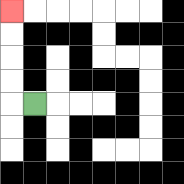{'start': '[1, 4]', 'end': '[0, 0]', 'path_directions': 'L,U,U,U,U', 'path_coordinates': '[[1, 4], [0, 4], [0, 3], [0, 2], [0, 1], [0, 0]]'}